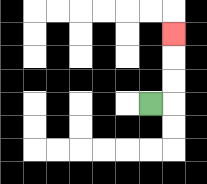{'start': '[6, 4]', 'end': '[7, 1]', 'path_directions': 'R,U,U,U', 'path_coordinates': '[[6, 4], [7, 4], [7, 3], [7, 2], [7, 1]]'}